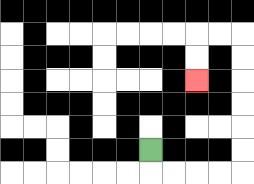{'start': '[6, 6]', 'end': '[8, 3]', 'path_directions': 'D,R,R,R,R,U,U,U,U,U,U,L,L,D,D', 'path_coordinates': '[[6, 6], [6, 7], [7, 7], [8, 7], [9, 7], [10, 7], [10, 6], [10, 5], [10, 4], [10, 3], [10, 2], [10, 1], [9, 1], [8, 1], [8, 2], [8, 3]]'}